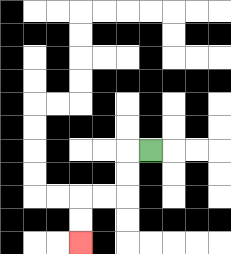{'start': '[6, 6]', 'end': '[3, 10]', 'path_directions': 'L,D,D,L,L,D,D', 'path_coordinates': '[[6, 6], [5, 6], [5, 7], [5, 8], [4, 8], [3, 8], [3, 9], [3, 10]]'}